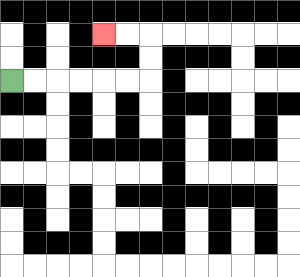{'start': '[0, 3]', 'end': '[4, 1]', 'path_directions': 'R,R,R,R,R,R,U,U,L,L', 'path_coordinates': '[[0, 3], [1, 3], [2, 3], [3, 3], [4, 3], [5, 3], [6, 3], [6, 2], [6, 1], [5, 1], [4, 1]]'}